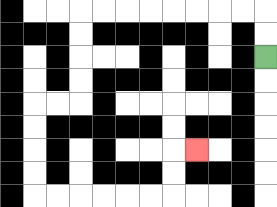{'start': '[11, 2]', 'end': '[8, 6]', 'path_directions': 'U,U,L,L,L,L,L,L,L,L,D,D,D,D,L,L,D,D,D,D,R,R,R,R,R,R,U,U,R', 'path_coordinates': '[[11, 2], [11, 1], [11, 0], [10, 0], [9, 0], [8, 0], [7, 0], [6, 0], [5, 0], [4, 0], [3, 0], [3, 1], [3, 2], [3, 3], [3, 4], [2, 4], [1, 4], [1, 5], [1, 6], [1, 7], [1, 8], [2, 8], [3, 8], [4, 8], [5, 8], [6, 8], [7, 8], [7, 7], [7, 6], [8, 6]]'}